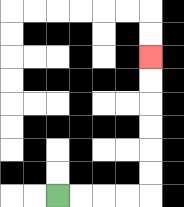{'start': '[2, 8]', 'end': '[6, 2]', 'path_directions': 'R,R,R,R,U,U,U,U,U,U', 'path_coordinates': '[[2, 8], [3, 8], [4, 8], [5, 8], [6, 8], [6, 7], [6, 6], [6, 5], [6, 4], [6, 3], [6, 2]]'}